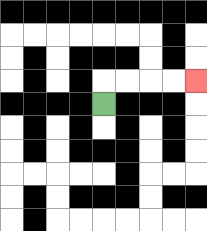{'start': '[4, 4]', 'end': '[8, 3]', 'path_directions': 'U,R,R,R,R', 'path_coordinates': '[[4, 4], [4, 3], [5, 3], [6, 3], [7, 3], [8, 3]]'}